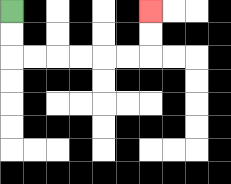{'start': '[0, 0]', 'end': '[6, 0]', 'path_directions': 'D,D,R,R,R,R,R,R,U,U', 'path_coordinates': '[[0, 0], [0, 1], [0, 2], [1, 2], [2, 2], [3, 2], [4, 2], [5, 2], [6, 2], [6, 1], [6, 0]]'}